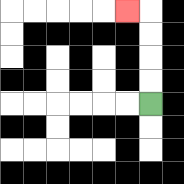{'start': '[6, 4]', 'end': '[5, 0]', 'path_directions': 'U,U,U,U,L', 'path_coordinates': '[[6, 4], [6, 3], [6, 2], [6, 1], [6, 0], [5, 0]]'}